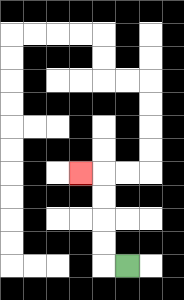{'start': '[5, 11]', 'end': '[3, 7]', 'path_directions': 'L,U,U,U,U,L', 'path_coordinates': '[[5, 11], [4, 11], [4, 10], [4, 9], [4, 8], [4, 7], [3, 7]]'}